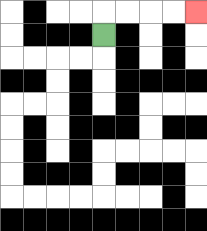{'start': '[4, 1]', 'end': '[8, 0]', 'path_directions': 'U,R,R,R,R', 'path_coordinates': '[[4, 1], [4, 0], [5, 0], [6, 0], [7, 0], [8, 0]]'}